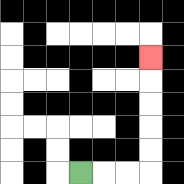{'start': '[3, 7]', 'end': '[6, 2]', 'path_directions': 'R,R,R,U,U,U,U,U', 'path_coordinates': '[[3, 7], [4, 7], [5, 7], [6, 7], [6, 6], [6, 5], [6, 4], [6, 3], [6, 2]]'}